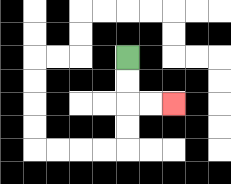{'start': '[5, 2]', 'end': '[7, 4]', 'path_directions': 'D,D,R,R', 'path_coordinates': '[[5, 2], [5, 3], [5, 4], [6, 4], [7, 4]]'}